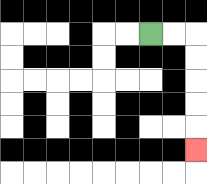{'start': '[6, 1]', 'end': '[8, 6]', 'path_directions': 'R,R,D,D,D,D,D', 'path_coordinates': '[[6, 1], [7, 1], [8, 1], [8, 2], [8, 3], [8, 4], [8, 5], [8, 6]]'}